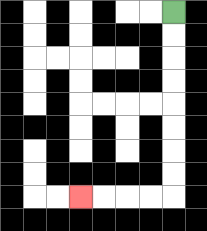{'start': '[7, 0]', 'end': '[3, 8]', 'path_directions': 'D,D,D,D,D,D,D,D,L,L,L,L', 'path_coordinates': '[[7, 0], [7, 1], [7, 2], [7, 3], [7, 4], [7, 5], [7, 6], [7, 7], [7, 8], [6, 8], [5, 8], [4, 8], [3, 8]]'}